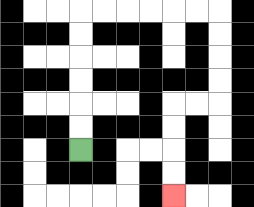{'start': '[3, 6]', 'end': '[7, 8]', 'path_directions': 'U,U,U,U,U,U,R,R,R,R,R,R,D,D,D,D,L,L,D,D,D,D', 'path_coordinates': '[[3, 6], [3, 5], [3, 4], [3, 3], [3, 2], [3, 1], [3, 0], [4, 0], [5, 0], [6, 0], [7, 0], [8, 0], [9, 0], [9, 1], [9, 2], [9, 3], [9, 4], [8, 4], [7, 4], [7, 5], [7, 6], [7, 7], [7, 8]]'}